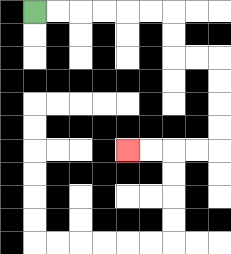{'start': '[1, 0]', 'end': '[5, 6]', 'path_directions': 'R,R,R,R,R,R,D,D,R,R,D,D,D,D,L,L,L,L', 'path_coordinates': '[[1, 0], [2, 0], [3, 0], [4, 0], [5, 0], [6, 0], [7, 0], [7, 1], [7, 2], [8, 2], [9, 2], [9, 3], [9, 4], [9, 5], [9, 6], [8, 6], [7, 6], [6, 6], [5, 6]]'}